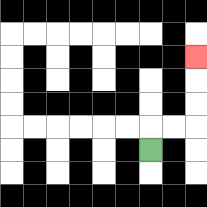{'start': '[6, 6]', 'end': '[8, 2]', 'path_directions': 'U,R,R,U,U,U', 'path_coordinates': '[[6, 6], [6, 5], [7, 5], [8, 5], [8, 4], [8, 3], [8, 2]]'}